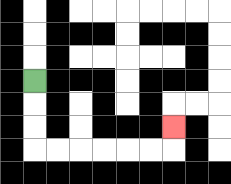{'start': '[1, 3]', 'end': '[7, 5]', 'path_directions': 'D,D,D,R,R,R,R,R,R,U', 'path_coordinates': '[[1, 3], [1, 4], [1, 5], [1, 6], [2, 6], [3, 6], [4, 6], [5, 6], [6, 6], [7, 6], [7, 5]]'}